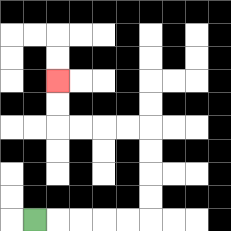{'start': '[1, 9]', 'end': '[2, 3]', 'path_directions': 'R,R,R,R,R,U,U,U,U,L,L,L,L,U,U', 'path_coordinates': '[[1, 9], [2, 9], [3, 9], [4, 9], [5, 9], [6, 9], [6, 8], [6, 7], [6, 6], [6, 5], [5, 5], [4, 5], [3, 5], [2, 5], [2, 4], [2, 3]]'}